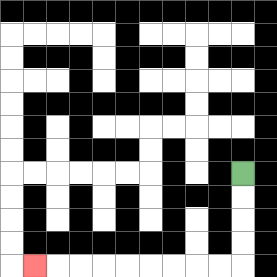{'start': '[10, 7]', 'end': '[1, 11]', 'path_directions': 'D,D,D,D,L,L,L,L,L,L,L,L,L', 'path_coordinates': '[[10, 7], [10, 8], [10, 9], [10, 10], [10, 11], [9, 11], [8, 11], [7, 11], [6, 11], [5, 11], [4, 11], [3, 11], [2, 11], [1, 11]]'}